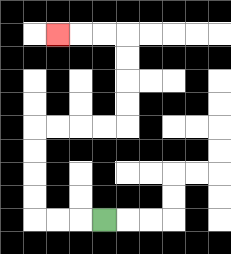{'start': '[4, 9]', 'end': '[2, 1]', 'path_directions': 'L,L,L,U,U,U,U,R,R,R,R,U,U,U,U,L,L,L', 'path_coordinates': '[[4, 9], [3, 9], [2, 9], [1, 9], [1, 8], [1, 7], [1, 6], [1, 5], [2, 5], [3, 5], [4, 5], [5, 5], [5, 4], [5, 3], [5, 2], [5, 1], [4, 1], [3, 1], [2, 1]]'}